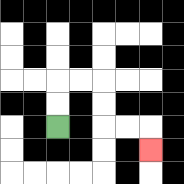{'start': '[2, 5]', 'end': '[6, 6]', 'path_directions': 'U,U,R,R,D,D,R,R,D', 'path_coordinates': '[[2, 5], [2, 4], [2, 3], [3, 3], [4, 3], [4, 4], [4, 5], [5, 5], [6, 5], [6, 6]]'}